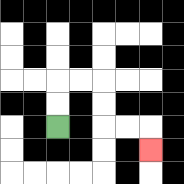{'start': '[2, 5]', 'end': '[6, 6]', 'path_directions': 'U,U,R,R,D,D,R,R,D', 'path_coordinates': '[[2, 5], [2, 4], [2, 3], [3, 3], [4, 3], [4, 4], [4, 5], [5, 5], [6, 5], [6, 6]]'}